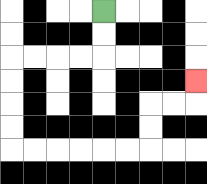{'start': '[4, 0]', 'end': '[8, 3]', 'path_directions': 'D,D,L,L,L,L,D,D,D,D,R,R,R,R,R,R,U,U,R,R,U', 'path_coordinates': '[[4, 0], [4, 1], [4, 2], [3, 2], [2, 2], [1, 2], [0, 2], [0, 3], [0, 4], [0, 5], [0, 6], [1, 6], [2, 6], [3, 6], [4, 6], [5, 6], [6, 6], [6, 5], [6, 4], [7, 4], [8, 4], [8, 3]]'}